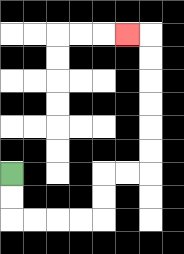{'start': '[0, 7]', 'end': '[5, 1]', 'path_directions': 'D,D,R,R,R,R,U,U,R,R,U,U,U,U,U,U,L', 'path_coordinates': '[[0, 7], [0, 8], [0, 9], [1, 9], [2, 9], [3, 9], [4, 9], [4, 8], [4, 7], [5, 7], [6, 7], [6, 6], [6, 5], [6, 4], [6, 3], [6, 2], [6, 1], [5, 1]]'}